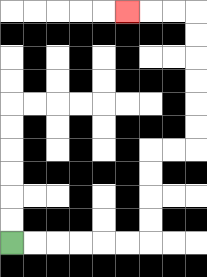{'start': '[0, 10]', 'end': '[5, 0]', 'path_directions': 'R,R,R,R,R,R,U,U,U,U,R,R,U,U,U,U,U,U,L,L,L', 'path_coordinates': '[[0, 10], [1, 10], [2, 10], [3, 10], [4, 10], [5, 10], [6, 10], [6, 9], [6, 8], [6, 7], [6, 6], [7, 6], [8, 6], [8, 5], [8, 4], [8, 3], [8, 2], [8, 1], [8, 0], [7, 0], [6, 0], [5, 0]]'}